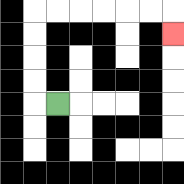{'start': '[2, 4]', 'end': '[7, 1]', 'path_directions': 'L,U,U,U,U,R,R,R,R,R,R,D', 'path_coordinates': '[[2, 4], [1, 4], [1, 3], [1, 2], [1, 1], [1, 0], [2, 0], [3, 0], [4, 0], [5, 0], [6, 0], [7, 0], [7, 1]]'}